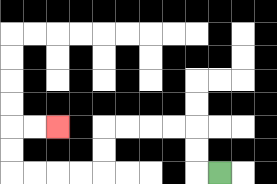{'start': '[9, 7]', 'end': '[2, 5]', 'path_directions': 'L,U,U,L,L,L,L,D,D,L,L,L,L,U,U,R,R', 'path_coordinates': '[[9, 7], [8, 7], [8, 6], [8, 5], [7, 5], [6, 5], [5, 5], [4, 5], [4, 6], [4, 7], [3, 7], [2, 7], [1, 7], [0, 7], [0, 6], [0, 5], [1, 5], [2, 5]]'}